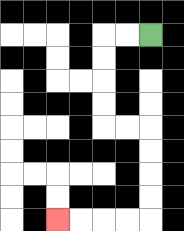{'start': '[6, 1]', 'end': '[2, 9]', 'path_directions': 'L,L,D,D,D,D,R,R,D,D,D,D,L,L,L,L', 'path_coordinates': '[[6, 1], [5, 1], [4, 1], [4, 2], [4, 3], [4, 4], [4, 5], [5, 5], [6, 5], [6, 6], [6, 7], [6, 8], [6, 9], [5, 9], [4, 9], [3, 9], [2, 9]]'}